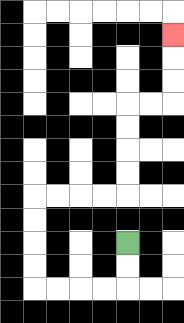{'start': '[5, 10]', 'end': '[7, 1]', 'path_directions': 'D,D,L,L,L,L,U,U,U,U,R,R,R,R,U,U,U,U,R,R,U,U,U', 'path_coordinates': '[[5, 10], [5, 11], [5, 12], [4, 12], [3, 12], [2, 12], [1, 12], [1, 11], [1, 10], [1, 9], [1, 8], [2, 8], [3, 8], [4, 8], [5, 8], [5, 7], [5, 6], [5, 5], [5, 4], [6, 4], [7, 4], [7, 3], [7, 2], [7, 1]]'}